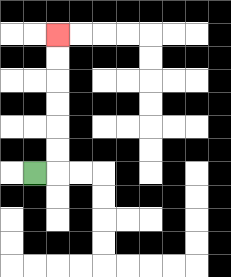{'start': '[1, 7]', 'end': '[2, 1]', 'path_directions': 'R,U,U,U,U,U,U', 'path_coordinates': '[[1, 7], [2, 7], [2, 6], [2, 5], [2, 4], [2, 3], [2, 2], [2, 1]]'}